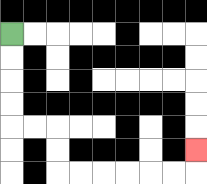{'start': '[0, 1]', 'end': '[8, 6]', 'path_directions': 'D,D,D,D,R,R,D,D,R,R,R,R,R,R,U', 'path_coordinates': '[[0, 1], [0, 2], [0, 3], [0, 4], [0, 5], [1, 5], [2, 5], [2, 6], [2, 7], [3, 7], [4, 7], [5, 7], [6, 7], [7, 7], [8, 7], [8, 6]]'}